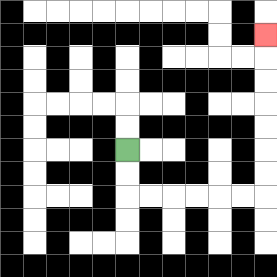{'start': '[5, 6]', 'end': '[11, 1]', 'path_directions': 'D,D,R,R,R,R,R,R,U,U,U,U,U,U,U', 'path_coordinates': '[[5, 6], [5, 7], [5, 8], [6, 8], [7, 8], [8, 8], [9, 8], [10, 8], [11, 8], [11, 7], [11, 6], [11, 5], [11, 4], [11, 3], [11, 2], [11, 1]]'}